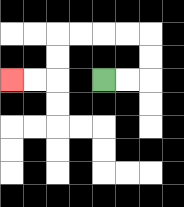{'start': '[4, 3]', 'end': '[0, 3]', 'path_directions': 'R,R,U,U,L,L,L,L,D,D,L,L', 'path_coordinates': '[[4, 3], [5, 3], [6, 3], [6, 2], [6, 1], [5, 1], [4, 1], [3, 1], [2, 1], [2, 2], [2, 3], [1, 3], [0, 3]]'}